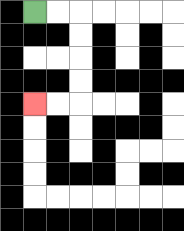{'start': '[1, 0]', 'end': '[1, 4]', 'path_directions': 'R,R,D,D,D,D,L,L', 'path_coordinates': '[[1, 0], [2, 0], [3, 0], [3, 1], [3, 2], [3, 3], [3, 4], [2, 4], [1, 4]]'}